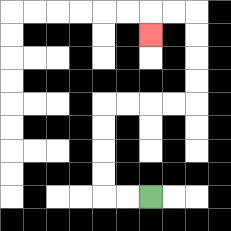{'start': '[6, 8]', 'end': '[6, 1]', 'path_directions': 'L,L,U,U,U,U,R,R,R,R,U,U,U,U,L,L,D', 'path_coordinates': '[[6, 8], [5, 8], [4, 8], [4, 7], [4, 6], [4, 5], [4, 4], [5, 4], [6, 4], [7, 4], [8, 4], [8, 3], [8, 2], [8, 1], [8, 0], [7, 0], [6, 0], [6, 1]]'}